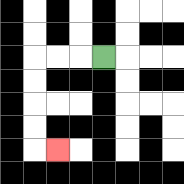{'start': '[4, 2]', 'end': '[2, 6]', 'path_directions': 'L,L,L,D,D,D,D,R', 'path_coordinates': '[[4, 2], [3, 2], [2, 2], [1, 2], [1, 3], [1, 4], [1, 5], [1, 6], [2, 6]]'}